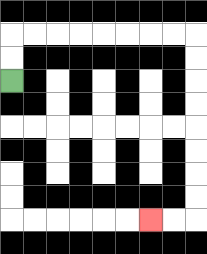{'start': '[0, 3]', 'end': '[6, 9]', 'path_directions': 'U,U,R,R,R,R,R,R,R,R,D,D,D,D,D,D,D,D,L,L', 'path_coordinates': '[[0, 3], [0, 2], [0, 1], [1, 1], [2, 1], [3, 1], [4, 1], [5, 1], [6, 1], [7, 1], [8, 1], [8, 2], [8, 3], [8, 4], [8, 5], [8, 6], [8, 7], [8, 8], [8, 9], [7, 9], [6, 9]]'}